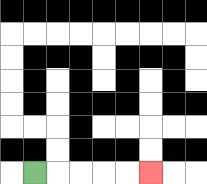{'start': '[1, 7]', 'end': '[6, 7]', 'path_directions': 'R,R,R,R,R', 'path_coordinates': '[[1, 7], [2, 7], [3, 7], [4, 7], [5, 7], [6, 7]]'}